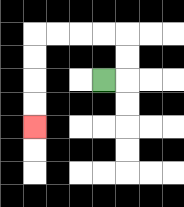{'start': '[4, 3]', 'end': '[1, 5]', 'path_directions': 'R,U,U,L,L,L,L,D,D,D,D', 'path_coordinates': '[[4, 3], [5, 3], [5, 2], [5, 1], [4, 1], [3, 1], [2, 1], [1, 1], [1, 2], [1, 3], [1, 4], [1, 5]]'}